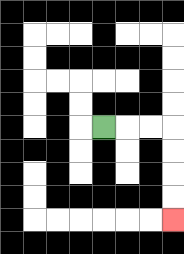{'start': '[4, 5]', 'end': '[7, 9]', 'path_directions': 'R,R,R,D,D,D,D', 'path_coordinates': '[[4, 5], [5, 5], [6, 5], [7, 5], [7, 6], [7, 7], [7, 8], [7, 9]]'}